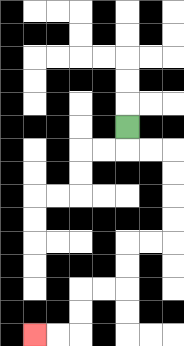{'start': '[5, 5]', 'end': '[1, 14]', 'path_directions': 'D,R,R,D,D,D,D,L,L,D,D,L,L,D,D,L,L', 'path_coordinates': '[[5, 5], [5, 6], [6, 6], [7, 6], [7, 7], [7, 8], [7, 9], [7, 10], [6, 10], [5, 10], [5, 11], [5, 12], [4, 12], [3, 12], [3, 13], [3, 14], [2, 14], [1, 14]]'}